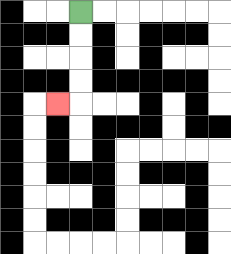{'start': '[3, 0]', 'end': '[2, 4]', 'path_directions': 'D,D,D,D,L', 'path_coordinates': '[[3, 0], [3, 1], [3, 2], [3, 3], [3, 4], [2, 4]]'}